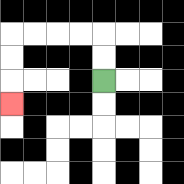{'start': '[4, 3]', 'end': '[0, 4]', 'path_directions': 'U,U,L,L,L,L,D,D,D', 'path_coordinates': '[[4, 3], [4, 2], [4, 1], [3, 1], [2, 1], [1, 1], [0, 1], [0, 2], [0, 3], [0, 4]]'}